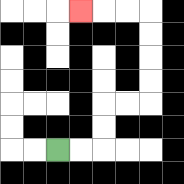{'start': '[2, 6]', 'end': '[3, 0]', 'path_directions': 'R,R,U,U,R,R,U,U,U,U,L,L,L', 'path_coordinates': '[[2, 6], [3, 6], [4, 6], [4, 5], [4, 4], [5, 4], [6, 4], [6, 3], [6, 2], [6, 1], [6, 0], [5, 0], [4, 0], [3, 0]]'}